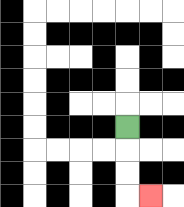{'start': '[5, 5]', 'end': '[6, 8]', 'path_directions': 'D,D,D,R', 'path_coordinates': '[[5, 5], [5, 6], [5, 7], [5, 8], [6, 8]]'}